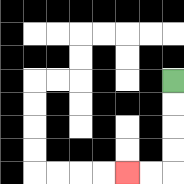{'start': '[7, 3]', 'end': '[5, 7]', 'path_directions': 'D,D,D,D,L,L', 'path_coordinates': '[[7, 3], [7, 4], [7, 5], [7, 6], [7, 7], [6, 7], [5, 7]]'}